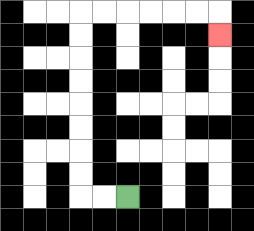{'start': '[5, 8]', 'end': '[9, 1]', 'path_directions': 'L,L,U,U,U,U,U,U,U,U,R,R,R,R,R,R,D', 'path_coordinates': '[[5, 8], [4, 8], [3, 8], [3, 7], [3, 6], [3, 5], [3, 4], [3, 3], [3, 2], [3, 1], [3, 0], [4, 0], [5, 0], [6, 0], [7, 0], [8, 0], [9, 0], [9, 1]]'}